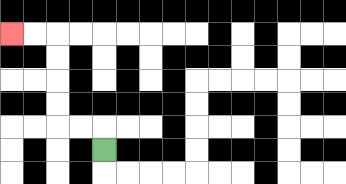{'start': '[4, 6]', 'end': '[0, 1]', 'path_directions': 'U,L,L,U,U,U,U,L,L', 'path_coordinates': '[[4, 6], [4, 5], [3, 5], [2, 5], [2, 4], [2, 3], [2, 2], [2, 1], [1, 1], [0, 1]]'}